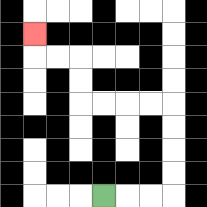{'start': '[4, 8]', 'end': '[1, 1]', 'path_directions': 'R,R,R,U,U,U,U,L,L,L,L,U,U,L,L,U', 'path_coordinates': '[[4, 8], [5, 8], [6, 8], [7, 8], [7, 7], [7, 6], [7, 5], [7, 4], [6, 4], [5, 4], [4, 4], [3, 4], [3, 3], [3, 2], [2, 2], [1, 2], [1, 1]]'}